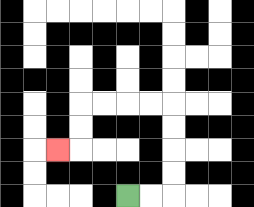{'start': '[5, 8]', 'end': '[2, 6]', 'path_directions': 'R,R,U,U,U,U,L,L,L,L,D,D,L', 'path_coordinates': '[[5, 8], [6, 8], [7, 8], [7, 7], [7, 6], [7, 5], [7, 4], [6, 4], [5, 4], [4, 4], [3, 4], [3, 5], [3, 6], [2, 6]]'}